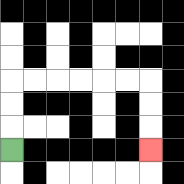{'start': '[0, 6]', 'end': '[6, 6]', 'path_directions': 'U,U,U,R,R,R,R,R,R,D,D,D', 'path_coordinates': '[[0, 6], [0, 5], [0, 4], [0, 3], [1, 3], [2, 3], [3, 3], [4, 3], [5, 3], [6, 3], [6, 4], [6, 5], [6, 6]]'}